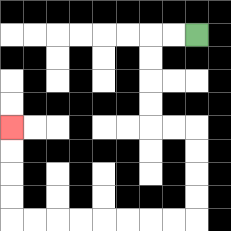{'start': '[8, 1]', 'end': '[0, 5]', 'path_directions': 'L,L,D,D,D,D,R,R,D,D,D,D,L,L,L,L,L,L,L,L,U,U,U,U', 'path_coordinates': '[[8, 1], [7, 1], [6, 1], [6, 2], [6, 3], [6, 4], [6, 5], [7, 5], [8, 5], [8, 6], [8, 7], [8, 8], [8, 9], [7, 9], [6, 9], [5, 9], [4, 9], [3, 9], [2, 9], [1, 9], [0, 9], [0, 8], [0, 7], [0, 6], [0, 5]]'}